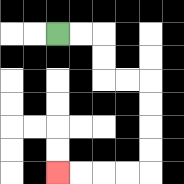{'start': '[2, 1]', 'end': '[2, 7]', 'path_directions': 'R,R,D,D,R,R,D,D,D,D,L,L,L,L', 'path_coordinates': '[[2, 1], [3, 1], [4, 1], [4, 2], [4, 3], [5, 3], [6, 3], [6, 4], [6, 5], [6, 6], [6, 7], [5, 7], [4, 7], [3, 7], [2, 7]]'}